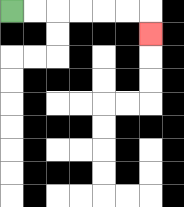{'start': '[0, 0]', 'end': '[6, 1]', 'path_directions': 'R,R,R,R,R,R,D', 'path_coordinates': '[[0, 0], [1, 0], [2, 0], [3, 0], [4, 0], [5, 0], [6, 0], [6, 1]]'}